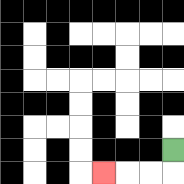{'start': '[7, 6]', 'end': '[4, 7]', 'path_directions': 'D,L,L,L', 'path_coordinates': '[[7, 6], [7, 7], [6, 7], [5, 7], [4, 7]]'}